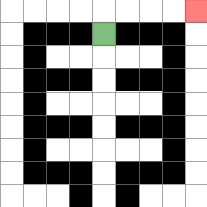{'start': '[4, 1]', 'end': '[8, 0]', 'path_directions': 'U,R,R,R,R', 'path_coordinates': '[[4, 1], [4, 0], [5, 0], [6, 0], [7, 0], [8, 0]]'}